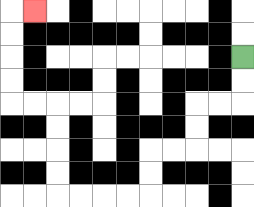{'start': '[10, 2]', 'end': '[1, 0]', 'path_directions': 'D,D,L,L,D,D,L,L,D,D,L,L,L,L,U,U,U,U,L,L,U,U,U,U,R', 'path_coordinates': '[[10, 2], [10, 3], [10, 4], [9, 4], [8, 4], [8, 5], [8, 6], [7, 6], [6, 6], [6, 7], [6, 8], [5, 8], [4, 8], [3, 8], [2, 8], [2, 7], [2, 6], [2, 5], [2, 4], [1, 4], [0, 4], [0, 3], [0, 2], [0, 1], [0, 0], [1, 0]]'}